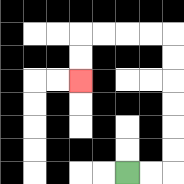{'start': '[5, 7]', 'end': '[3, 3]', 'path_directions': 'R,R,U,U,U,U,U,U,L,L,L,L,D,D', 'path_coordinates': '[[5, 7], [6, 7], [7, 7], [7, 6], [7, 5], [7, 4], [7, 3], [7, 2], [7, 1], [6, 1], [5, 1], [4, 1], [3, 1], [3, 2], [3, 3]]'}